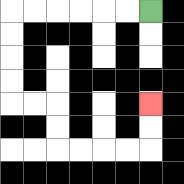{'start': '[6, 0]', 'end': '[6, 4]', 'path_directions': 'L,L,L,L,L,L,D,D,D,D,R,R,D,D,R,R,R,R,U,U', 'path_coordinates': '[[6, 0], [5, 0], [4, 0], [3, 0], [2, 0], [1, 0], [0, 0], [0, 1], [0, 2], [0, 3], [0, 4], [1, 4], [2, 4], [2, 5], [2, 6], [3, 6], [4, 6], [5, 6], [6, 6], [6, 5], [6, 4]]'}